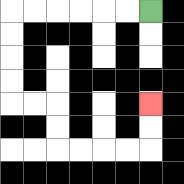{'start': '[6, 0]', 'end': '[6, 4]', 'path_directions': 'L,L,L,L,L,L,D,D,D,D,R,R,D,D,R,R,R,R,U,U', 'path_coordinates': '[[6, 0], [5, 0], [4, 0], [3, 0], [2, 0], [1, 0], [0, 0], [0, 1], [0, 2], [0, 3], [0, 4], [1, 4], [2, 4], [2, 5], [2, 6], [3, 6], [4, 6], [5, 6], [6, 6], [6, 5], [6, 4]]'}